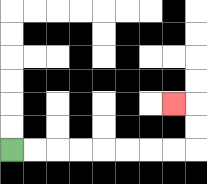{'start': '[0, 6]', 'end': '[7, 4]', 'path_directions': 'R,R,R,R,R,R,R,R,U,U,L', 'path_coordinates': '[[0, 6], [1, 6], [2, 6], [3, 6], [4, 6], [5, 6], [6, 6], [7, 6], [8, 6], [8, 5], [8, 4], [7, 4]]'}